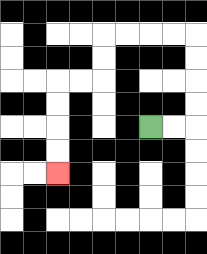{'start': '[6, 5]', 'end': '[2, 7]', 'path_directions': 'R,R,U,U,U,U,L,L,L,L,D,D,L,L,D,D,D,D', 'path_coordinates': '[[6, 5], [7, 5], [8, 5], [8, 4], [8, 3], [8, 2], [8, 1], [7, 1], [6, 1], [5, 1], [4, 1], [4, 2], [4, 3], [3, 3], [2, 3], [2, 4], [2, 5], [2, 6], [2, 7]]'}